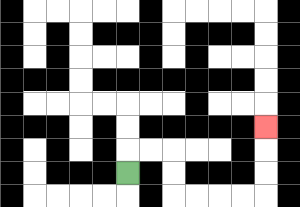{'start': '[5, 7]', 'end': '[11, 5]', 'path_directions': 'U,R,R,D,D,R,R,R,R,U,U,U', 'path_coordinates': '[[5, 7], [5, 6], [6, 6], [7, 6], [7, 7], [7, 8], [8, 8], [9, 8], [10, 8], [11, 8], [11, 7], [11, 6], [11, 5]]'}